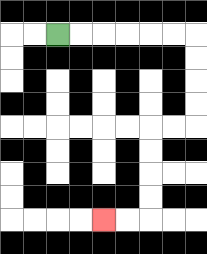{'start': '[2, 1]', 'end': '[4, 9]', 'path_directions': 'R,R,R,R,R,R,D,D,D,D,L,L,D,D,D,D,L,L', 'path_coordinates': '[[2, 1], [3, 1], [4, 1], [5, 1], [6, 1], [7, 1], [8, 1], [8, 2], [8, 3], [8, 4], [8, 5], [7, 5], [6, 5], [6, 6], [6, 7], [6, 8], [6, 9], [5, 9], [4, 9]]'}